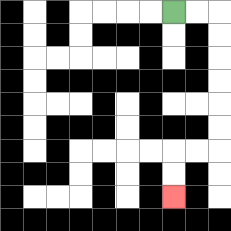{'start': '[7, 0]', 'end': '[7, 8]', 'path_directions': 'R,R,D,D,D,D,D,D,L,L,D,D', 'path_coordinates': '[[7, 0], [8, 0], [9, 0], [9, 1], [9, 2], [9, 3], [9, 4], [9, 5], [9, 6], [8, 6], [7, 6], [7, 7], [7, 8]]'}